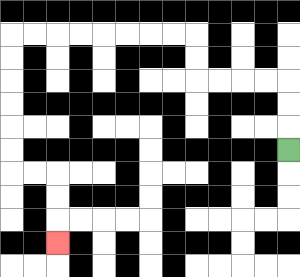{'start': '[12, 6]', 'end': '[2, 10]', 'path_directions': 'U,U,U,L,L,L,L,U,U,L,L,L,L,L,L,L,L,D,D,D,D,D,D,R,R,D,D,D', 'path_coordinates': '[[12, 6], [12, 5], [12, 4], [12, 3], [11, 3], [10, 3], [9, 3], [8, 3], [8, 2], [8, 1], [7, 1], [6, 1], [5, 1], [4, 1], [3, 1], [2, 1], [1, 1], [0, 1], [0, 2], [0, 3], [0, 4], [0, 5], [0, 6], [0, 7], [1, 7], [2, 7], [2, 8], [2, 9], [2, 10]]'}